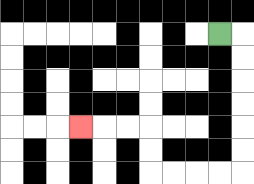{'start': '[9, 1]', 'end': '[3, 5]', 'path_directions': 'R,D,D,D,D,D,D,L,L,L,L,U,U,L,L,L', 'path_coordinates': '[[9, 1], [10, 1], [10, 2], [10, 3], [10, 4], [10, 5], [10, 6], [10, 7], [9, 7], [8, 7], [7, 7], [6, 7], [6, 6], [6, 5], [5, 5], [4, 5], [3, 5]]'}